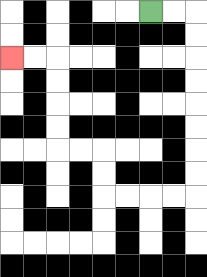{'start': '[6, 0]', 'end': '[0, 2]', 'path_directions': 'R,R,D,D,D,D,D,D,D,D,L,L,L,L,U,U,L,L,U,U,U,U,L,L', 'path_coordinates': '[[6, 0], [7, 0], [8, 0], [8, 1], [8, 2], [8, 3], [8, 4], [8, 5], [8, 6], [8, 7], [8, 8], [7, 8], [6, 8], [5, 8], [4, 8], [4, 7], [4, 6], [3, 6], [2, 6], [2, 5], [2, 4], [2, 3], [2, 2], [1, 2], [0, 2]]'}